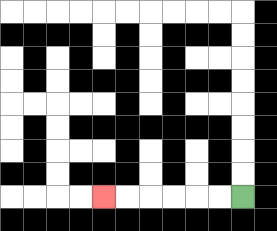{'start': '[10, 8]', 'end': '[4, 8]', 'path_directions': 'L,L,L,L,L,L', 'path_coordinates': '[[10, 8], [9, 8], [8, 8], [7, 8], [6, 8], [5, 8], [4, 8]]'}